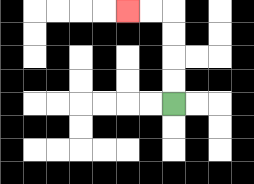{'start': '[7, 4]', 'end': '[5, 0]', 'path_directions': 'U,U,U,U,L,L', 'path_coordinates': '[[7, 4], [7, 3], [7, 2], [7, 1], [7, 0], [6, 0], [5, 0]]'}